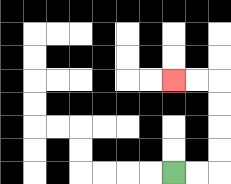{'start': '[7, 7]', 'end': '[7, 3]', 'path_directions': 'R,R,U,U,U,U,L,L', 'path_coordinates': '[[7, 7], [8, 7], [9, 7], [9, 6], [9, 5], [9, 4], [9, 3], [8, 3], [7, 3]]'}